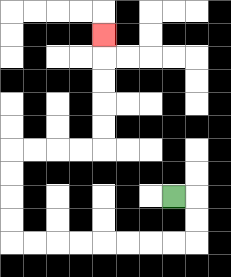{'start': '[7, 8]', 'end': '[4, 1]', 'path_directions': 'R,D,D,L,L,L,L,L,L,L,L,U,U,U,U,R,R,R,R,U,U,U,U,U', 'path_coordinates': '[[7, 8], [8, 8], [8, 9], [8, 10], [7, 10], [6, 10], [5, 10], [4, 10], [3, 10], [2, 10], [1, 10], [0, 10], [0, 9], [0, 8], [0, 7], [0, 6], [1, 6], [2, 6], [3, 6], [4, 6], [4, 5], [4, 4], [4, 3], [4, 2], [4, 1]]'}